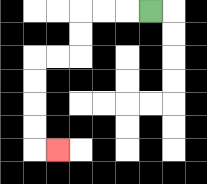{'start': '[6, 0]', 'end': '[2, 6]', 'path_directions': 'L,L,L,D,D,L,L,D,D,D,D,R', 'path_coordinates': '[[6, 0], [5, 0], [4, 0], [3, 0], [3, 1], [3, 2], [2, 2], [1, 2], [1, 3], [1, 4], [1, 5], [1, 6], [2, 6]]'}